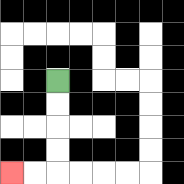{'start': '[2, 3]', 'end': '[0, 7]', 'path_directions': 'D,D,D,D,L,L', 'path_coordinates': '[[2, 3], [2, 4], [2, 5], [2, 6], [2, 7], [1, 7], [0, 7]]'}